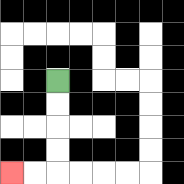{'start': '[2, 3]', 'end': '[0, 7]', 'path_directions': 'D,D,D,D,L,L', 'path_coordinates': '[[2, 3], [2, 4], [2, 5], [2, 6], [2, 7], [1, 7], [0, 7]]'}